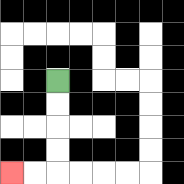{'start': '[2, 3]', 'end': '[0, 7]', 'path_directions': 'D,D,D,D,L,L', 'path_coordinates': '[[2, 3], [2, 4], [2, 5], [2, 6], [2, 7], [1, 7], [0, 7]]'}